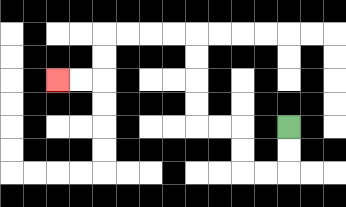{'start': '[12, 5]', 'end': '[2, 3]', 'path_directions': 'D,D,L,L,U,U,L,L,U,U,U,U,L,L,L,L,D,D,L,L', 'path_coordinates': '[[12, 5], [12, 6], [12, 7], [11, 7], [10, 7], [10, 6], [10, 5], [9, 5], [8, 5], [8, 4], [8, 3], [8, 2], [8, 1], [7, 1], [6, 1], [5, 1], [4, 1], [4, 2], [4, 3], [3, 3], [2, 3]]'}